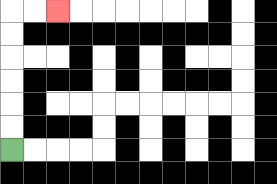{'start': '[0, 6]', 'end': '[2, 0]', 'path_directions': 'U,U,U,U,U,U,R,R', 'path_coordinates': '[[0, 6], [0, 5], [0, 4], [0, 3], [0, 2], [0, 1], [0, 0], [1, 0], [2, 0]]'}